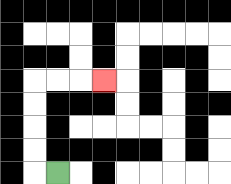{'start': '[2, 7]', 'end': '[4, 3]', 'path_directions': 'L,U,U,U,U,R,R,R', 'path_coordinates': '[[2, 7], [1, 7], [1, 6], [1, 5], [1, 4], [1, 3], [2, 3], [3, 3], [4, 3]]'}